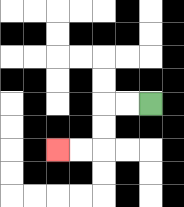{'start': '[6, 4]', 'end': '[2, 6]', 'path_directions': 'L,L,D,D,L,L', 'path_coordinates': '[[6, 4], [5, 4], [4, 4], [4, 5], [4, 6], [3, 6], [2, 6]]'}